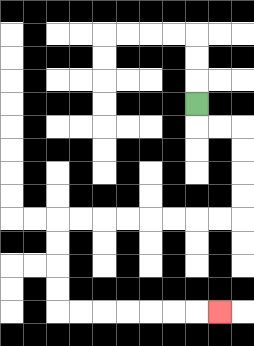{'start': '[8, 4]', 'end': '[9, 13]', 'path_directions': 'D,R,R,D,D,D,D,L,L,L,L,L,L,L,L,D,D,D,D,R,R,R,R,R,R,R', 'path_coordinates': '[[8, 4], [8, 5], [9, 5], [10, 5], [10, 6], [10, 7], [10, 8], [10, 9], [9, 9], [8, 9], [7, 9], [6, 9], [5, 9], [4, 9], [3, 9], [2, 9], [2, 10], [2, 11], [2, 12], [2, 13], [3, 13], [4, 13], [5, 13], [6, 13], [7, 13], [8, 13], [9, 13]]'}